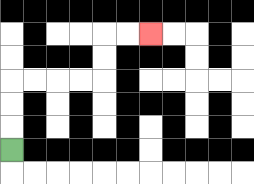{'start': '[0, 6]', 'end': '[6, 1]', 'path_directions': 'U,U,U,R,R,R,R,U,U,R,R', 'path_coordinates': '[[0, 6], [0, 5], [0, 4], [0, 3], [1, 3], [2, 3], [3, 3], [4, 3], [4, 2], [4, 1], [5, 1], [6, 1]]'}